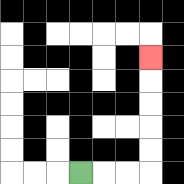{'start': '[3, 7]', 'end': '[6, 2]', 'path_directions': 'R,R,R,U,U,U,U,U', 'path_coordinates': '[[3, 7], [4, 7], [5, 7], [6, 7], [6, 6], [6, 5], [6, 4], [6, 3], [6, 2]]'}